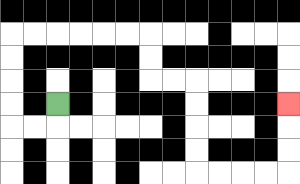{'start': '[2, 4]', 'end': '[12, 4]', 'path_directions': 'D,L,L,U,U,U,U,R,R,R,R,R,R,D,D,R,R,D,D,D,D,R,R,R,R,U,U,U', 'path_coordinates': '[[2, 4], [2, 5], [1, 5], [0, 5], [0, 4], [0, 3], [0, 2], [0, 1], [1, 1], [2, 1], [3, 1], [4, 1], [5, 1], [6, 1], [6, 2], [6, 3], [7, 3], [8, 3], [8, 4], [8, 5], [8, 6], [8, 7], [9, 7], [10, 7], [11, 7], [12, 7], [12, 6], [12, 5], [12, 4]]'}